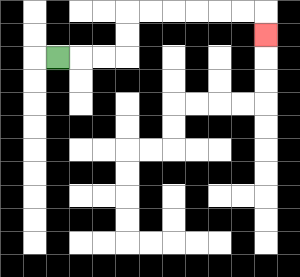{'start': '[2, 2]', 'end': '[11, 1]', 'path_directions': 'R,R,R,U,U,R,R,R,R,R,R,D', 'path_coordinates': '[[2, 2], [3, 2], [4, 2], [5, 2], [5, 1], [5, 0], [6, 0], [7, 0], [8, 0], [9, 0], [10, 0], [11, 0], [11, 1]]'}